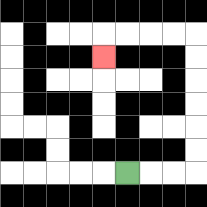{'start': '[5, 7]', 'end': '[4, 2]', 'path_directions': 'R,R,R,U,U,U,U,U,U,L,L,L,L,D', 'path_coordinates': '[[5, 7], [6, 7], [7, 7], [8, 7], [8, 6], [8, 5], [8, 4], [8, 3], [8, 2], [8, 1], [7, 1], [6, 1], [5, 1], [4, 1], [4, 2]]'}